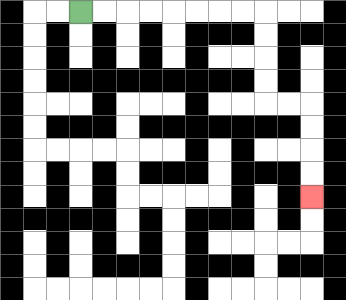{'start': '[3, 0]', 'end': '[13, 8]', 'path_directions': 'R,R,R,R,R,R,R,R,D,D,D,D,R,R,D,D,D,D', 'path_coordinates': '[[3, 0], [4, 0], [5, 0], [6, 0], [7, 0], [8, 0], [9, 0], [10, 0], [11, 0], [11, 1], [11, 2], [11, 3], [11, 4], [12, 4], [13, 4], [13, 5], [13, 6], [13, 7], [13, 8]]'}